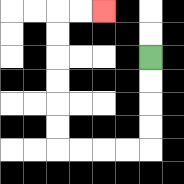{'start': '[6, 2]', 'end': '[4, 0]', 'path_directions': 'D,D,D,D,L,L,L,L,U,U,U,U,U,U,R,R', 'path_coordinates': '[[6, 2], [6, 3], [6, 4], [6, 5], [6, 6], [5, 6], [4, 6], [3, 6], [2, 6], [2, 5], [2, 4], [2, 3], [2, 2], [2, 1], [2, 0], [3, 0], [4, 0]]'}